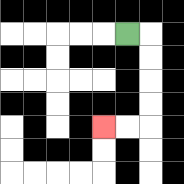{'start': '[5, 1]', 'end': '[4, 5]', 'path_directions': 'R,D,D,D,D,L,L', 'path_coordinates': '[[5, 1], [6, 1], [6, 2], [6, 3], [6, 4], [6, 5], [5, 5], [4, 5]]'}